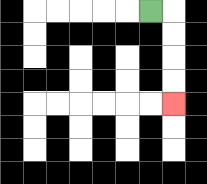{'start': '[6, 0]', 'end': '[7, 4]', 'path_directions': 'R,D,D,D,D', 'path_coordinates': '[[6, 0], [7, 0], [7, 1], [7, 2], [7, 3], [7, 4]]'}